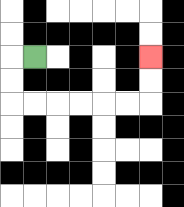{'start': '[1, 2]', 'end': '[6, 2]', 'path_directions': 'L,D,D,R,R,R,R,R,R,U,U', 'path_coordinates': '[[1, 2], [0, 2], [0, 3], [0, 4], [1, 4], [2, 4], [3, 4], [4, 4], [5, 4], [6, 4], [6, 3], [6, 2]]'}